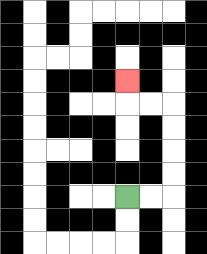{'start': '[5, 8]', 'end': '[5, 3]', 'path_directions': 'R,R,U,U,U,U,L,L,U', 'path_coordinates': '[[5, 8], [6, 8], [7, 8], [7, 7], [7, 6], [7, 5], [7, 4], [6, 4], [5, 4], [5, 3]]'}